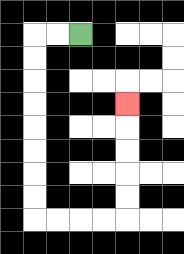{'start': '[3, 1]', 'end': '[5, 4]', 'path_directions': 'L,L,D,D,D,D,D,D,D,D,R,R,R,R,U,U,U,U,U', 'path_coordinates': '[[3, 1], [2, 1], [1, 1], [1, 2], [1, 3], [1, 4], [1, 5], [1, 6], [1, 7], [1, 8], [1, 9], [2, 9], [3, 9], [4, 9], [5, 9], [5, 8], [5, 7], [5, 6], [5, 5], [5, 4]]'}